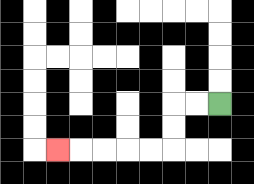{'start': '[9, 4]', 'end': '[2, 6]', 'path_directions': 'L,L,D,D,L,L,L,L,L', 'path_coordinates': '[[9, 4], [8, 4], [7, 4], [7, 5], [7, 6], [6, 6], [5, 6], [4, 6], [3, 6], [2, 6]]'}